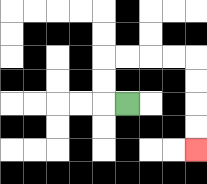{'start': '[5, 4]', 'end': '[8, 6]', 'path_directions': 'L,U,U,R,R,R,R,D,D,D,D', 'path_coordinates': '[[5, 4], [4, 4], [4, 3], [4, 2], [5, 2], [6, 2], [7, 2], [8, 2], [8, 3], [8, 4], [8, 5], [8, 6]]'}